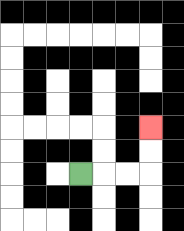{'start': '[3, 7]', 'end': '[6, 5]', 'path_directions': 'R,R,R,U,U', 'path_coordinates': '[[3, 7], [4, 7], [5, 7], [6, 7], [6, 6], [6, 5]]'}